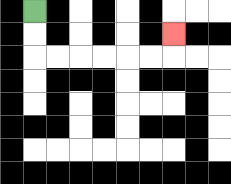{'start': '[1, 0]', 'end': '[7, 1]', 'path_directions': 'D,D,R,R,R,R,R,R,U', 'path_coordinates': '[[1, 0], [1, 1], [1, 2], [2, 2], [3, 2], [4, 2], [5, 2], [6, 2], [7, 2], [7, 1]]'}